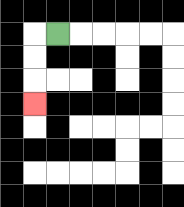{'start': '[2, 1]', 'end': '[1, 4]', 'path_directions': 'L,D,D,D', 'path_coordinates': '[[2, 1], [1, 1], [1, 2], [1, 3], [1, 4]]'}